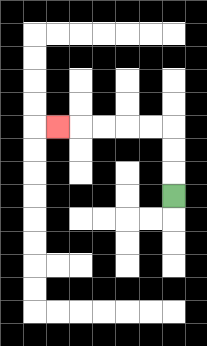{'start': '[7, 8]', 'end': '[2, 5]', 'path_directions': 'U,U,U,L,L,L,L,L', 'path_coordinates': '[[7, 8], [7, 7], [7, 6], [7, 5], [6, 5], [5, 5], [4, 5], [3, 5], [2, 5]]'}